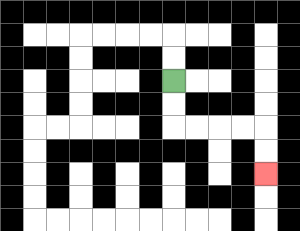{'start': '[7, 3]', 'end': '[11, 7]', 'path_directions': 'D,D,R,R,R,R,D,D', 'path_coordinates': '[[7, 3], [7, 4], [7, 5], [8, 5], [9, 5], [10, 5], [11, 5], [11, 6], [11, 7]]'}